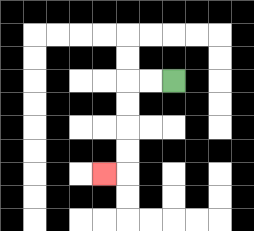{'start': '[7, 3]', 'end': '[4, 7]', 'path_directions': 'L,L,D,D,D,D,L', 'path_coordinates': '[[7, 3], [6, 3], [5, 3], [5, 4], [5, 5], [5, 6], [5, 7], [4, 7]]'}